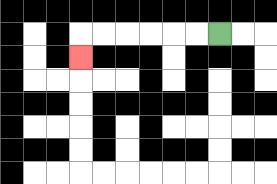{'start': '[9, 1]', 'end': '[3, 2]', 'path_directions': 'L,L,L,L,L,L,D', 'path_coordinates': '[[9, 1], [8, 1], [7, 1], [6, 1], [5, 1], [4, 1], [3, 1], [3, 2]]'}